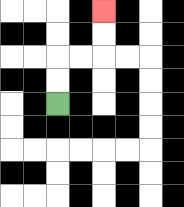{'start': '[2, 4]', 'end': '[4, 0]', 'path_directions': 'U,U,R,R,U,U', 'path_coordinates': '[[2, 4], [2, 3], [2, 2], [3, 2], [4, 2], [4, 1], [4, 0]]'}